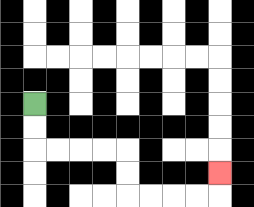{'start': '[1, 4]', 'end': '[9, 7]', 'path_directions': 'D,D,R,R,R,R,D,D,R,R,R,R,U', 'path_coordinates': '[[1, 4], [1, 5], [1, 6], [2, 6], [3, 6], [4, 6], [5, 6], [5, 7], [5, 8], [6, 8], [7, 8], [8, 8], [9, 8], [9, 7]]'}